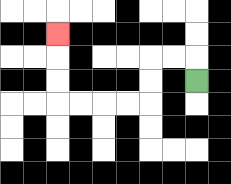{'start': '[8, 3]', 'end': '[2, 1]', 'path_directions': 'U,L,L,D,D,L,L,L,L,U,U,U', 'path_coordinates': '[[8, 3], [8, 2], [7, 2], [6, 2], [6, 3], [6, 4], [5, 4], [4, 4], [3, 4], [2, 4], [2, 3], [2, 2], [2, 1]]'}